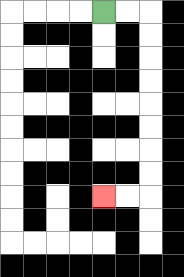{'start': '[4, 0]', 'end': '[4, 8]', 'path_directions': 'R,R,D,D,D,D,D,D,D,D,L,L', 'path_coordinates': '[[4, 0], [5, 0], [6, 0], [6, 1], [6, 2], [6, 3], [6, 4], [6, 5], [6, 6], [6, 7], [6, 8], [5, 8], [4, 8]]'}